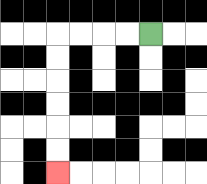{'start': '[6, 1]', 'end': '[2, 7]', 'path_directions': 'L,L,L,L,D,D,D,D,D,D', 'path_coordinates': '[[6, 1], [5, 1], [4, 1], [3, 1], [2, 1], [2, 2], [2, 3], [2, 4], [2, 5], [2, 6], [2, 7]]'}